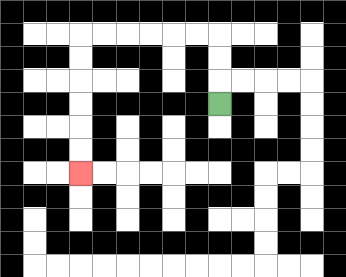{'start': '[9, 4]', 'end': '[3, 7]', 'path_directions': 'U,U,U,L,L,L,L,L,L,D,D,D,D,D,D', 'path_coordinates': '[[9, 4], [9, 3], [9, 2], [9, 1], [8, 1], [7, 1], [6, 1], [5, 1], [4, 1], [3, 1], [3, 2], [3, 3], [3, 4], [3, 5], [3, 6], [3, 7]]'}